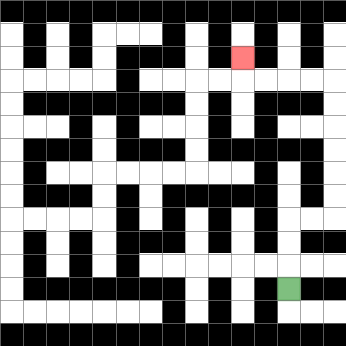{'start': '[12, 12]', 'end': '[10, 2]', 'path_directions': 'U,U,U,R,R,U,U,U,U,U,U,L,L,L,L,U', 'path_coordinates': '[[12, 12], [12, 11], [12, 10], [12, 9], [13, 9], [14, 9], [14, 8], [14, 7], [14, 6], [14, 5], [14, 4], [14, 3], [13, 3], [12, 3], [11, 3], [10, 3], [10, 2]]'}